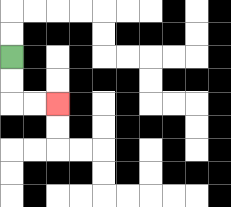{'start': '[0, 2]', 'end': '[2, 4]', 'path_directions': 'D,D,R,R', 'path_coordinates': '[[0, 2], [0, 3], [0, 4], [1, 4], [2, 4]]'}